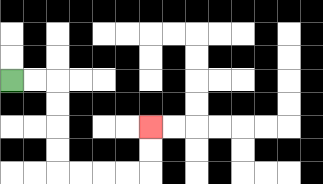{'start': '[0, 3]', 'end': '[6, 5]', 'path_directions': 'R,R,D,D,D,D,R,R,R,R,U,U', 'path_coordinates': '[[0, 3], [1, 3], [2, 3], [2, 4], [2, 5], [2, 6], [2, 7], [3, 7], [4, 7], [5, 7], [6, 7], [6, 6], [6, 5]]'}